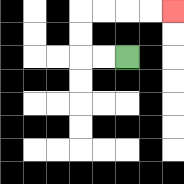{'start': '[5, 2]', 'end': '[7, 0]', 'path_directions': 'L,L,U,U,R,R,R,R', 'path_coordinates': '[[5, 2], [4, 2], [3, 2], [3, 1], [3, 0], [4, 0], [5, 0], [6, 0], [7, 0]]'}